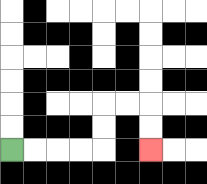{'start': '[0, 6]', 'end': '[6, 6]', 'path_directions': 'R,R,R,R,U,U,R,R,D,D', 'path_coordinates': '[[0, 6], [1, 6], [2, 6], [3, 6], [4, 6], [4, 5], [4, 4], [5, 4], [6, 4], [6, 5], [6, 6]]'}